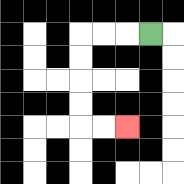{'start': '[6, 1]', 'end': '[5, 5]', 'path_directions': 'L,L,L,D,D,D,D,R,R', 'path_coordinates': '[[6, 1], [5, 1], [4, 1], [3, 1], [3, 2], [3, 3], [3, 4], [3, 5], [4, 5], [5, 5]]'}